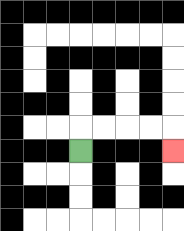{'start': '[3, 6]', 'end': '[7, 6]', 'path_directions': 'U,R,R,R,R,D', 'path_coordinates': '[[3, 6], [3, 5], [4, 5], [5, 5], [6, 5], [7, 5], [7, 6]]'}